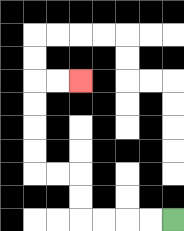{'start': '[7, 9]', 'end': '[3, 3]', 'path_directions': 'L,L,L,L,U,U,L,L,U,U,U,U,R,R', 'path_coordinates': '[[7, 9], [6, 9], [5, 9], [4, 9], [3, 9], [3, 8], [3, 7], [2, 7], [1, 7], [1, 6], [1, 5], [1, 4], [1, 3], [2, 3], [3, 3]]'}